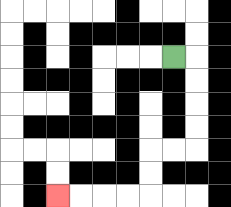{'start': '[7, 2]', 'end': '[2, 8]', 'path_directions': 'R,D,D,D,D,L,L,D,D,L,L,L,L', 'path_coordinates': '[[7, 2], [8, 2], [8, 3], [8, 4], [8, 5], [8, 6], [7, 6], [6, 6], [6, 7], [6, 8], [5, 8], [4, 8], [3, 8], [2, 8]]'}